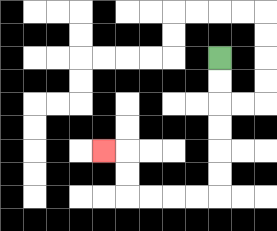{'start': '[9, 2]', 'end': '[4, 6]', 'path_directions': 'D,D,D,D,D,D,L,L,L,L,U,U,L', 'path_coordinates': '[[9, 2], [9, 3], [9, 4], [9, 5], [9, 6], [9, 7], [9, 8], [8, 8], [7, 8], [6, 8], [5, 8], [5, 7], [5, 6], [4, 6]]'}